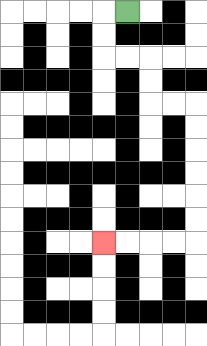{'start': '[5, 0]', 'end': '[4, 10]', 'path_directions': 'L,D,D,R,R,D,D,R,R,D,D,D,D,D,D,L,L,L,L', 'path_coordinates': '[[5, 0], [4, 0], [4, 1], [4, 2], [5, 2], [6, 2], [6, 3], [6, 4], [7, 4], [8, 4], [8, 5], [8, 6], [8, 7], [8, 8], [8, 9], [8, 10], [7, 10], [6, 10], [5, 10], [4, 10]]'}